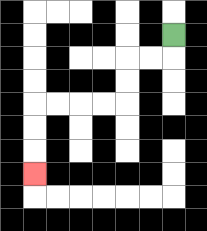{'start': '[7, 1]', 'end': '[1, 7]', 'path_directions': 'D,L,L,D,D,L,L,L,L,D,D,D', 'path_coordinates': '[[7, 1], [7, 2], [6, 2], [5, 2], [5, 3], [5, 4], [4, 4], [3, 4], [2, 4], [1, 4], [1, 5], [1, 6], [1, 7]]'}